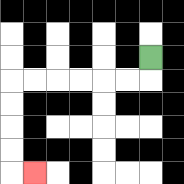{'start': '[6, 2]', 'end': '[1, 7]', 'path_directions': 'D,L,L,L,L,L,L,D,D,D,D,R', 'path_coordinates': '[[6, 2], [6, 3], [5, 3], [4, 3], [3, 3], [2, 3], [1, 3], [0, 3], [0, 4], [0, 5], [0, 6], [0, 7], [1, 7]]'}